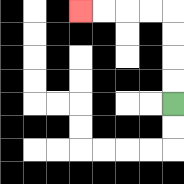{'start': '[7, 4]', 'end': '[3, 0]', 'path_directions': 'U,U,U,U,L,L,L,L', 'path_coordinates': '[[7, 4], [7, 3], [7, 2], [7, 1], [7, 0], [6, 0], [5, 0], [4, 0], [3, 0]]'}